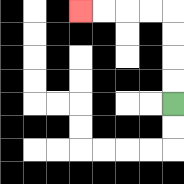{'start': '[7, 4]', 'end': '[3, 0]', 'path_directions': 'U,U,U,U,L,L,L,L', 'path_coordinates': '[[7, 4], [7, 3], [7, 2], [7, 1], [7, 0], [6, 0], [5, 0], [4, 0], [3, 0]]'}